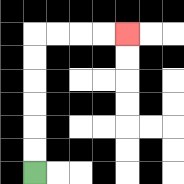{'start': '[1, 7]', 'end': '[5, 1]', 'path_directions': 'U,U,U,U,U,U,R,R,R,R', 'path_coordinates': '[[1, 7], [1, 6], [1, 5], [1, 4], [1, 3], [1, 2], [1, 1], [2, 1], [3, 1], [4, 1], [5, 1]]'}